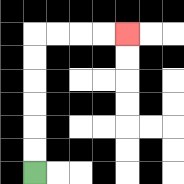{'start': '[1, 7]', 'end': '[5, 1]', 'path_directions': 'U,U,U,U,U,U,R,R,R,R', 'path_coordinates': '[[1, 7], [1, 6], [1, 5], [1, 4], [1, 3], [1, 2], [1, 1], [2, 1], [3, 1], [4, 1], [5, 1]]'}